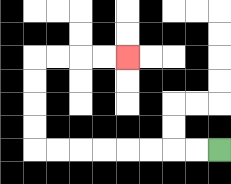{'start': '[9, 6]', 'end': '[5, 2]', 'path_directions': 'L,L,L,L,L,L,L,L,U,U,U,U,R,R,R,R', 'path_coordinates': '[[9, 6], [8, 6], [7, 6], [6, 6], [5, 6], [4, 6], [3, 6], [2, 6], [1, 6], [1, 5], [1, 4], [1, 3], [1, 2], [2, 2], [3, 2], [4, 2], [5, 2]]'}